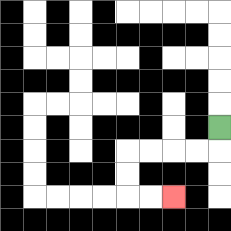{'start': '[9, 5]', 'end': '[7, 8]', 'path_directions': 'D,L,L,L,L,D,D,R,R', 'path_coordinates': '[[9, 5], [9, 6], [8, 6], [7, 6], [6, 6], [5, 6], [5, 7], [5, 8], [6, 8], [7, 8]]'}